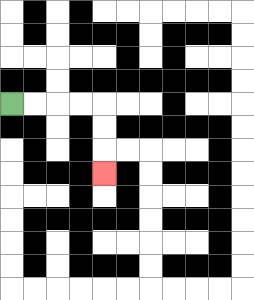{'start': '[0, 4]', 'end': '[4, 7]', 'path_directions': 'R,R,R,R,D,D,D', 'path_coordinates': '[[0, 4], [1, 4], [2, 4], [3, 4], [4, 4], [4, 5], [4, 6], [4, 7]]'}